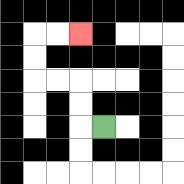{'start': '[4, 5]', 'end': '[3, 1]', 'path_directions': 'L,U,U,L,L,U,U,R,R', 'path_coordinates': '[[4, 5], [3, 5], [3, 4], [3, 3], [2, 3], [1, 3], [1, 2], [1, 1], [2, 1], [3, 1]]'}